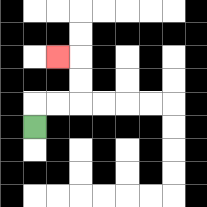{'start': '[1, 5]', 'end': '[2, 2]', 'path_directions': 'U,R,R,U,U,L', 'path_coordinates': '[[1, 5], [1, 4], [2, 4], [3, 4], [3, 3], [3, 2], [2, 2]]'}